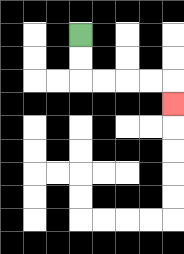{'start': '[3, 1]', 'end': '[7, 4]', 'path_directions': 'D,D,R,R,R,R,D', 'path_coordinates': '[[3, 1], [3, 2], [3, 3], [4, 3], [5, 3], [6, 3], [7, 3], [7, 4]]'}